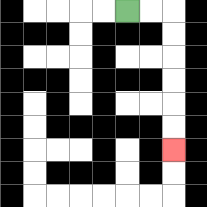{'start': '[5, 0]', 'end': '[7, 6]', 'path_directions': 'R,R,D,D,D,D,D,D', 'path_coordinates': '[[5, 0], [6, 0], [7, 0], [7, 1], [7, 2], [7, 3], [7, 4], [7, 5], [7, 6]]'}